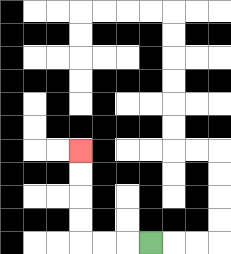{'start': '[6, 10]', 'end': '[3, 6]', 'path_directions': 'L,L,L,U,U,U,U', 'path_coordinates': '[[6, 10], [5, 10], [4, 10], [3, 10], [3, 9], [3, 8], [3, 7], [3, 6]]'}